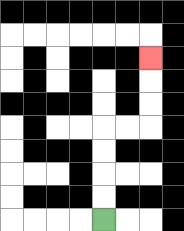{'start': '[4, 9]', 'end': '[6, 2]', 'path_directions': 'U,U,U,U,R,R,U,U,U', 'path_coordinates': '[[4, 9], [4, 8], [4, 7], [4, 6], [4, 5], [5, 5], [6, 5], [6, 4], [6, 3], [6, 2]]'}